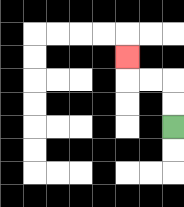{'start': '[7, 5]', 'end': '[5, 2]', 'path_directions': 'U,U,L,L,U', 'path_coordinates': '[[7, 5], [7, 4], [7, 3], [6, 3], [5, 3], [5, 2]]'}